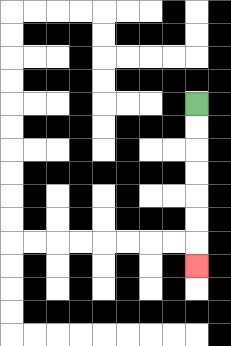{'start': '[8, 4]', 'end': '[8, 11]', 'path_directions': 'D,D,D,D,D,D,D', 'path_coordinates': '[[8, 4], [8, 5], [8, 6], [8, 7], [8, 8], [8, 9], [8, 10], [8, 11]]'}